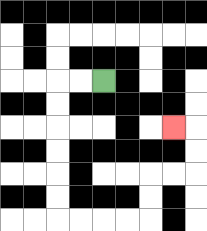{'start': '[4, 3]', 'end': '[7, 5]', 'path_directions': 'L,L,D,D,D,D,D,D,R,R,R,R,U,U,R,R,U,U,L', 'path_coordinates': '[[4, 3], [3, 3], [2, 3], [2, 4], [2, 5], [2, 6], [2, 7], [2, 8], [2, 9], [3, 9], [4, 9], [5, 9], [6, 9], [6, 8], [6, 7], [7, 7], [8, 7], [8, 6], [8, 5], [7, 5]]'}